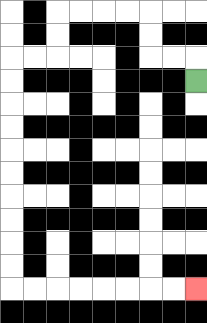{'start': '[8, 3]', 'end': '[8, 12]', 'path_directions': 'U,L,L,U,U,L,L,L,L,D,D,L,L,D,D,D,D,D,D,D,D,D,D,R,R,R,R,R,R,R,R', 'path_coordinates': '[[8, 3], [8, 2], [7, 2], [6, 2], [6, 1], [6, 0], [5, 0], [4, 0], [3, 0], [2, 0], [2, 1], [2, 2], [1, 2], [0, 2], [0, 3], [0, 4], [0, 5], [0, 6], [0, 7], [0, 8], [0, 9], [0, 10], [0, 11], [0, 12], [1, 12], [2, 12], [3, 12], [4, 12], [5, 12], [6, 12], [7, 12], [8, 12]]'}